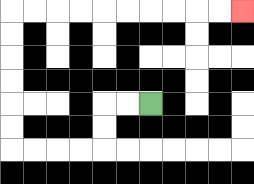{'start': '[6, 4]', 'end': '[10, 0]', 'path_directions': 'L,L,D,D,L,L,L,L,U,U,U,U,U,U,R,R,R,R,R,R,R,R,R,R', 'path_coordinates': '[[6, 4], [5, 4], [4, 4], [4, 5], [4, 6], [3, 6], [2, 6], [1, 6], [0, 6], [0, 5], [0, 4], [0, 3], [0, 2], [0, 1], [0, 0], [1, 0], [2, 0], [3, 0], [4, 0], [5, 0], [6, 0], [7, 0], [8, 0], [9, 0], [10, 0]]'}